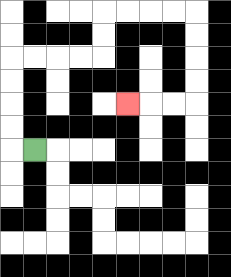{'start': '[1, 6]', 'end': '[5, 4]', 'path_directions': 'L,U,U,U,U,R,R,R,R,U,U,R,R,R,R,D,D,D,D,L,L,L', 'path_coordinates': '[[1, 6], [0, 6], [0, 5], [0, 4], [0, 3], [0, 2], [1, 2], [2, 2], [3, 2], [4, 2], [4, 1], [4, 0], [5, 0], [6, 0], [7, 0], [8, 0], [8, 1], [8, 2], [8, 3], [8, 4], [7, 4], [6, 4], [5, 4]]'}